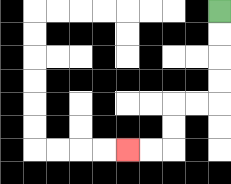{'start': '[9, 0]', 'end': '[5, 6]', 'path_directions': 'D,D,D,D,L,L,D,D,L,L', 'path_coordinates': '[[9, 0], [9, 1], [9, 2], [9, 3], [9, 4], [8, 4], [7, 4], [7, 5], [7, 6], [6, 6], [5, 6]]'}